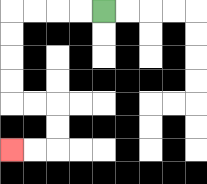{'start': '[4, 0]', 'end': '[0, 6]', 'path_directions': 'L,L,L,L,D,D,D,D,R,R,D,D,L,L', 'path_coordinates': '[[4, 0], [3, 0], [2, 0], [1, 0], [0, 0], [0, 1], [0, 2], [0, 3], [0, 4], [1, 4], [2, 4], [2, 5], [2, 6], [1, 6], [0, 6]]'}